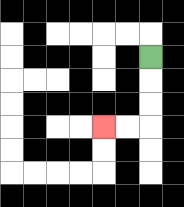{'start': '[6, 2]', 'end': '[4, 5]', 'path_directions': 'D,D,D,L,L', 'path_coordinates': '[[6, 2], [6, 3], [6, 4], [6, 5], [5, 5], [4, 5]]'}